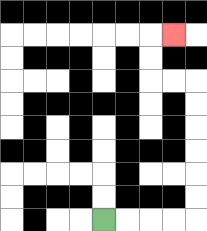{'start': '[4, 9]', 'end': '[7, 1]', 'path_directions': 'R,R,R,R,U,U,U,U,U,U,L,L,U,U,R', 'path_coordinates': '[[4, 9], [5, 9], [6, 9], [7, 9], [8, 9], [8, 8], [8, 7], [8, 6], [8, 5], [8, 4], [8, 3], [7, 3], [6, 3], [6, 2], [6, 1], [7, 1]]'}